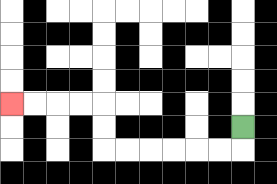{'start': '[10, 5]', 'end': '[0, 4]', 'path_directions': 'D,L,L,L,L,L,L,U,U,L,L,L,L', 'path_coordinates': '[[10, 5], [10, 6], [9, 6], [8, 6], [7, 6], [6, 6], [5, 6], [4, 6], [4, 5], [4, 4], [3, 4], [2, 4], [1, 4], [0, 4]]'}